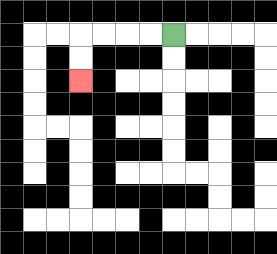{'start': '[7, 1]', 'end': '[3, 3]', 'path_directions': 'L,L,L,L,D,D', 'path_coordinates': '[[7, 1], [6, 1], [5, 1], [4, 1], [3, 1], [3, 2], [3, 3]]'}